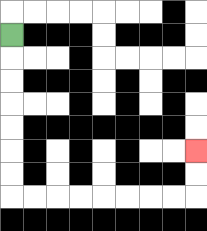{'start': '[0, 1]', 'end': '[8, 6]', 'path_directions': 'D,D,D,D,D,D,D,R,R,R,R,R,R,R,R,U,U', 'path_coordinates': '[[0, 1], [0, 2], [0, 3], [0, 4], [0, 5], [0, 6], [0, 7], [0, 8], [1, 8], [2, 8], [3, 8], [4, 8], [5, 8], [6, 8], [7, 8], [8, 8], [8, 7], [8, 6]]'}